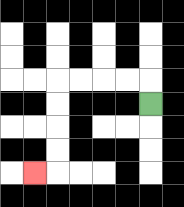{'start': '[6, 4]', 'end': '[1, 7]', 'path_directions': 'U,L,L,L,L,D,D,D,D,L', 'path_coordinates': '[[6, 4], [6, 3], [5, 3], [4, 3], [3, 3], [2, 3], [2, 4], [2, 5], [2, 6], [2, 7], [1, 7]]'}